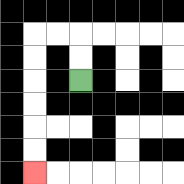{'start': '[3, 3]', 'end': '[1, 7]', 'path_directions': 'U,U,L,L,D,D,D,D,D,D', 'path_coordinates': '[[3, 3], [3, 2], [3, 1], [2, 1], [1, 1], [1, 2], [1, 3], [1, 4], [1, 5], [1, 6], [1, 7]]'}